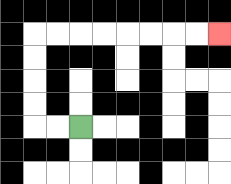{'start': '[3, 5]', 'end': '[9, 1]', 'path_directions': 'L,L,U,U,U,U,R,R,R,R,R,R,R,R', 'path_coordinates': '[[3, 5], [2, 5], [1, 5], [1, 4], [1, 3], [1, 2], [1, 1], [2, 1], [3, 1], [4, 1], [5, 1], [6, 1], [7, 1], [8, 1], [9, 1]]'}